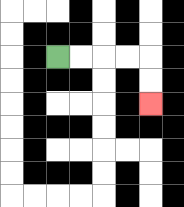{'start': '[2, 2]', 'end': '[6, 4]', 'path_directions': 'R,R,R,R,D,D', 'path_coordinates': '[[2, 2], [3, 2], [4, 2], [5, 2], [6, 2], [6, 3], [6, 4]]'}